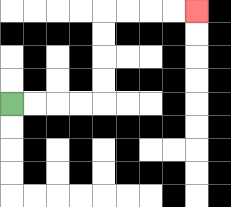{'start': '[0, 4]', 'end': '[8, 0]', 'path_directions': 'R,R,R,R,U,U,U,U,R,R,R,R', 'path_coordinates': '[[0, 4], [1, 4], [2, 4], [3, 4], [4, 4], [4, 3], [4, 2], [4, 1], [4, 0], [5, 0], [6, 0], [7, 0], [8, 0]]'}